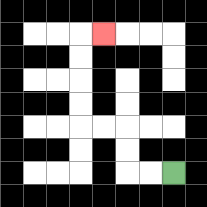{'start': '[7, 7]', 'end': '[4, 1]', 'path_directions': 'L,L,U,U,L,L,U,U,U,U,R', 'path_coordinates': '[[7, 7], [6, 7], [5, 7], [5, 6], [5, 5], [4, 5], [3, 5], [3, 4], [3, 3], [3, 2], [3, 1], [4, 1]]'}